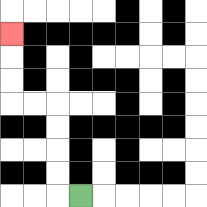{'start': '[3, 8]', 'end': '[0, 1]', 'path_directions': 'L,U,U,U,U,L,L,U,U,U', 'path_coordinates': '[[3, 8], [2, 8], [2, 7], [2, 6], [2, 5], [2, 4], [1, 4], [0, 4], [0, 3], [0, 2], [0, 1]]'}